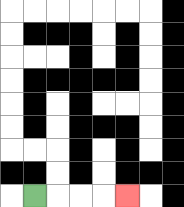{'start': '[1, 8]', 'end': '[5, 8]', 'path_directions': 'R,R,R,R', 'path_coordinates': '[[1, 8], [2, 8], [3, 8], [4, 8], [5, 8]]'}